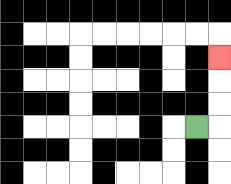{'start': '[8, 5]', 'end': '[9, 2]', 'path_directions': 'R,U,U,U', 'path_coordinates': '[[8, 5], [9, 5], [9, 4], [9, 3], [9, 2]]'}